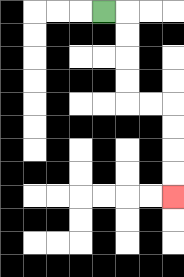{'start': '[4, 0]', 'end': '[7, 8]', 'path_directions': 'R,D,D,D,D,R,R,D,D,D,D', 'path_coordinates': '[[4, 0], [5, 0], [5, 1], [5, 2], [5, 3], [5, 4], [6, 4], [7, 4], [7, 5], [7, 6], [7, 7], [7, 8]]'}